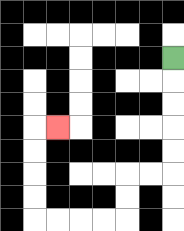{'start': '[7, 2]', 'end': '[2, 5]', 'path_directions': 'D,D,D,D,D,L,L,D,D,L,L,L,L,U,U,U,U,R', 'path_coordinates': '[[7, 2], [7, 3], [7, 4], [7, 5], [7, 6], [7, 7], [6, 7], [5, 7], [5, 8], [5, 9], [4, 9], [3, 9], [2, 9], [1, 9], [1, 8], [1, 7], [1, 6], [1, 5], [2, 5]]'}